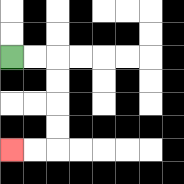{'start': '[0, 2]', 'end': '[0, 6]', 'path_directions': 'R,R,D,D,D,D,L,L', 'path_coordinates': '[[0, 2], [1, 2], [2, 2], [2, 3], [2, 4], [2, 5], [2, 6], [1, 6], [0, 6]]'}